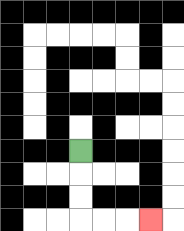{'start': '[3, 6]', 'end': '[6, 9]', 'path_directions': 'D,D,D,R,R,R', 'path_coordinates': '[[3, 6], [3, 7], [3, 8], [3, 9], [4, 9], [5, 9], [6, 9]]'}